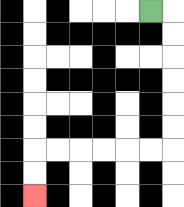{'start': '[6, 0]', 'end': '[1, 8]', 'path_directions': 'R,D,D,D,D,D,D,L,L,L,L,L,L,D,D', 'path_coordinates': '[[6, 0], [7, 0], [7, 1], [7, 2], [7, 3], [7, 4], [7, 5], [7, 6], [6, 6], [5, 6], [4, 6], [3, 6], [2, 6], [1, 6], [1, 7], [1, 8]]'}